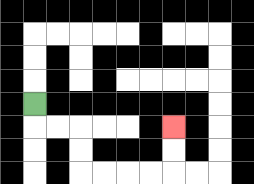{'start': '[1, 4]', 'end': '[7, 5]', 'path_directions': 'D,R,R,D,D,R,R,R,R,U,U', 'path_coordinates': '[[1, 4], [1, 5], [2, 5], [3, 5], [3, 6], [3, 7], [4, 7], [5, 7], [6, 7], [7, 7], [7, 6], [7, 5]]'}